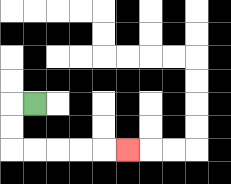{'start': '[1, 4]', 'end': '[5, 6]', 'path_directions': 'L,D,D,R,R,R,R,R', 'path_coordinates': '[[1, 4], [0, 4], [0, 5], [0, 6], [1, 6], [2, 6], [3, 6], [4, 6], [5, 6]]'}